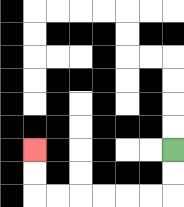{'start': '[7, 6]', 'end': '[1, 6]', 'path_directions': 'D,D,L,L,L,L,L,L,U,U', 'path_coordinates': '[[7, 6], [7, 7], [7, 8], [6, 8], [5, 8], [4, 8], [3, 8], [2, 8], [1, 8], [1, 7], [1, 6]]'}